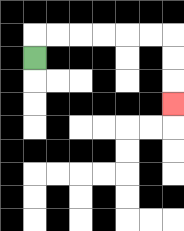{'start': '[1, 2]', 'end': '[7, 4]', 'path_directions': 'U,R,R,R,R,R,R,D,D,D', 'path_coordinates': '[[1, 2], [1, 1], [2, 1], [3, 1], [4, 1], [5, 1], [6, 1], [7, 1], [7, 2], [7, 3], [7, 4]]'}